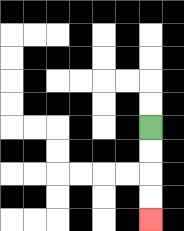{'start': '[6, 5]', 'end': '[6, 9]', 'path_directions': 'D,D,D,D', 'path_coordinates': '[[6, 5], [6, 6], [6, 7], [6, 8], [6, 9]]'}